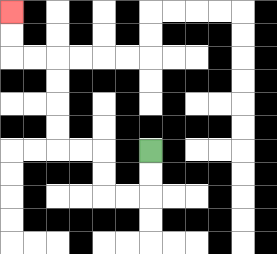{'start': '[6, 6]', 'end': '[0, 0]', 'path_directions': 'D,D,L,L,U,U,L,L,U,U,U,U,L,L,U,U', 'path_coordinates': '[[6, 6], [6, 7], [6, 8], [5, 8], [4, 8], [4, 7], [4, 6], [3, 6], [2, 6], [2, 5], [2, 4], [2, 3], [2, 2], [1, 2], [0, 2], [0, 1], [0, 0]]'}